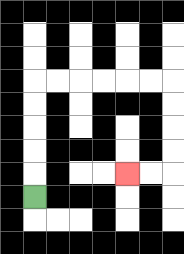{'start': '[1, 8]', 'end': '[5, 7]', 'path_directions': 'U,U,U,U,U,R,R,R,R,R,R,D,D,D,D,L,L', 'path_coordinates': '[[1, 8], [1, 7], [1, 6], [1, 5], [1, 4], [1, 3], [2, 3], [3, 3], [4, 3], [5, 3], [6, 3], [7, 3], [7, 4], [7, 5], [7, 6], [7, 7], [6, 7], [5, 7]]'}